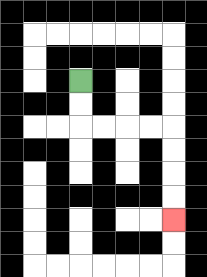{'start': '[3, 3]', 'end': '[7, 9]', 'path_directions': 'D,D,R,R,R,R,D,D,D,D', 'path_coordinates': '[[3, 3], [3, 4], [3, 5], [4, 5], [5, 5], [6, 5], [7, 5], [7, 6], [7, 7], [7, 8], [7, 9]]'}